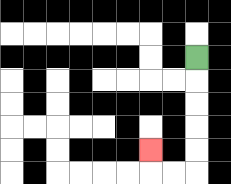{'start': '[8, 2]', 'end': '[6, 6]', 'path_directions': 'D,D,D,D,D,L,L,U', 'path_coordinates': '[[8, 2], [8, 3], [8, 4], [8, 5], [8, 6], [8, 7], [7, 7], [6, 7], [6, 6]]'}